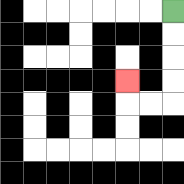{'start': '[7, 0]', 'end': '[5, 3]', 'path_directions': 'D,D,D,D,L,L,U', 'path_coordinates': '[[7, 0], [7, 1], [7, 2], [7, 3], [7, 4], [6, 4], [5, 4], [5, 3]]'}